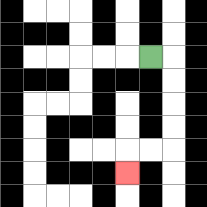{'start': '[6, 2]', 'end': '[5, 7]', 'path_directions': 'R,D,D,D,D,L,L,D', 'path_coordinates': '[[6, 2], [7, 2], [7, 3], [7, 4], [7, 5], [7, 6], [6, 6], [5, 6], [5, 7]]'}